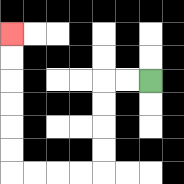{'start': '[6, 3]', 'end': '[0, 1]', 'path_directions': 'L,L,D,D,D,D,L,L,L,L,U,U,U,U,U,U', 'path_coordinates': '[[6, 3], [5, 3], [4, 3], [4, 4], [4, 5], [4, 6], [4, 7], [3, 7], [2, 7], [1, 7], [0, 7], [0, 6], [0, 5], [0, 4], [0, 3], [0, 2], [0, 1]]'}